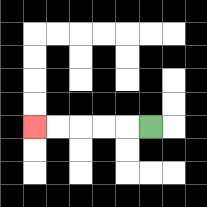{'start': '[6, 5]', 'end': '[1, 5]', 'path_directions': 'L,L,L,L,L', 'path_coordinates': '[[6, 5], [5, 5], [4, 5], [3, 5], [2, 5], [1, 5]]'}